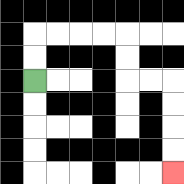{'start': '[1, 3]', 'end': '[7, 7]', 'path_directions': 'U,U,R,R,R,R,D,D,R,R,D,D,D,D', 'path_coordinates': '[[1, 3], [1, 2], [1, 1], [2, 1], [3, 1], [4, 1], [5, 1], [5, 2], [5, 3], [6, 3], [7, 3], [7, 4], [7, 5], [7, 6], [7, 7]]'}